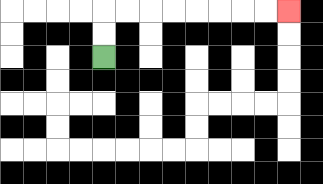{'start': '[4, 2]', 'end': '[12, 0]', 'path_directions': 'U,U,R,R,R,R,R,R,R,R', 'path_coordinates': '[[4, 2], [4, 1], [4, 0], [5, 0], [6, 0], [7, 0], [8, 0], [9, 0], [10, 0], [11, 0], [12, 0]]'}